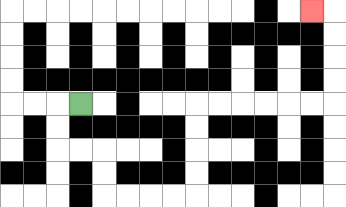{'start': '[3, 4]', 'end': '[13, 0]', 'path_directions': 'L,D,D,R,R,D,D,R,R,R,R,U,U,U,U,R,R,R,R,R,R,U,U,U,U,L', 'path_coordinates': '[[3, 4], [2, 4], [2, 5], [2, 6], [3, 6], [4, 6], [4, 7], [4, 8], [5, 8], [6, 8], [7, 8], [8, 8], [8, 7], [8, 6], [8, 5], [8, 4], [9, 4], [10, 4], [11, 4], [12, 4], [13, 4], [14, 4], [14, 3], [14, 2], [14, 1], [14, 0], [13, 0]]'}